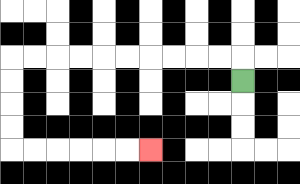{'start': '[10, 3]', 'end': '[6, 6]', 'path_directions': 'U,L,L,L,L,L,L,L,L,L,L,D,D,D,D,R,R,R,R,R,R', 'path_coordinates': '[[10, 3], [10, 2], [9, 2], [8, 2], [7, 2], [6, 2], [5, 2], [4, 2], [3, 2], [2, 2], [1, 2], [0, 2], [0, 3], [0, 4], [0, 5], [0, 6], [1, 6], [2, 6], [3, 6], [4, 6], [5, 6], [6, 6]]'}